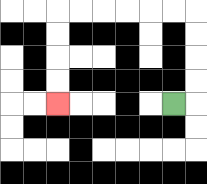{'start': '[7, 4]', 'end': '[2, 4]', 'path_directions': 'R,U,U,U,U,L,L,L,L,L,L,D,D,D,D', 'path_coordinates': '[[7, 4], [8, 4], [8, 3], [8, 2], [8, 1], [8, 0], [7, 0], [6, 0], [5, 0], [4, 0], [3, 0], [2, 0], [2, 1], [2, 2], [2, 3], [2, 4]]'}